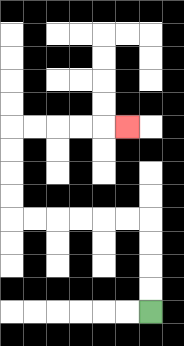{'start': '[6, 13]', 'end': '[5, 5]', 'path_directions': 'U,U,U,U,L,L,L,L,L,L,U,U,U,U,R,R,R,R,R', 'path_coordinates': '[[6, 13], [6, 12], [6, 11], [6, 10], [6, 9], [5, 9], [4, 9], [3, 9], [2, 9], [1, 9], [0, 9], [0, 8], [0, 7], [0, 6], [0, 5], [1, 5], [2, 5], [3, 5], [4, 5], [5, 5]]'}